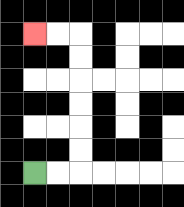{'start': '[1, 7]', 'end': '[1, 1]', 'path_directions': 'R,R,U,U,U,U,U,U,L,L', 'path_coordinates': '[[1, 7], [2, 7], [3, 7], [3, 6], [3, 5], [3, 4], [3, 3], [3, 2], [3, 1], [2, 1], [1, 1]]'}